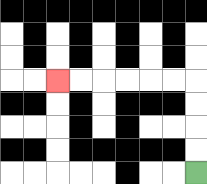{'start': '[8, 7]', 'end': '[2, 3]', 'path_directions': 'U,U,U,U,L,L,L,L,L,L', 'path_coordinates': '[[8, 7], [8, 6], [8, 5], [8, 4], [8, 3], [7, 3], [6, 3], [5, 3], [4, 3], [3, 3], [2, 3]]'}